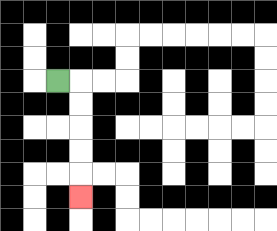{'start': '[2, 3]', 'end': '[3, 8]', 'path_directions': 'R,D,D,D,D,D', 'path_coordinates': '[[2, 3], [3, 3], [3, 4], [3, 5], [3, 6], [3, 7], [3, 8]]'}